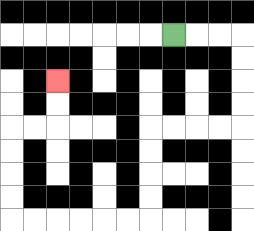{'start': '[7, 1]', 'end': '[2, 3]', 'path_directions': 'R,R,R,D,D,D,D,L,L,L,L,D,D,D,D,L,L,L,L,L,L,U,U,U,U,R,R,U,U', 'path_coordinates': '[[7, 1], [8, 1], [9, 1], [10, 1], [10, 2], [10, 3], [10, 4], [10, 5], [9, 5], [8, 5], [7, 5], [6, 5], [6, 6], [6, 7], [6, 8], [6, 9], [5, 9], [4, 9], [3, 9], [2, 9], [1, 9], [0, 9], [0, 8], [0, 7], [0, 6], [0, 5], [1, 5], [2, 5], [2, 4], [2, 3]]'}